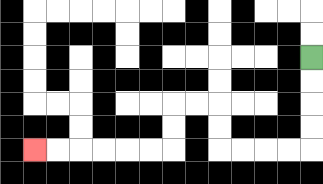{'start': '[13, 2]', 'end': '[1, 6]', 'path_directions': 'D,D,D,D,L,L,L,L,U,U,L,L,D,D,L,L,L,L,L,L', 'path_coordinates': '[[13, 2], [13, 3], [13, 4], [13, 5], [13, 6], [12, 6], [11, 6], [10, 6], [9, 6], [9, 5], [9, 4], [8, 4], [7, 4], [7, 5], [7, 6], [6, 6], [5, 6], [4, 6], [3, 6], [2, 6], [1, 6]]'}